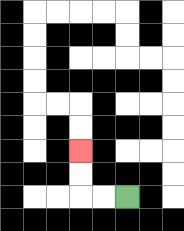{'start': '[5, 8]', 'end': '[3, 6]', 'path_directions': 'L,L,U,U', 'path_coordinates': '[[5, 8], [4, 8], [3, 8], [3, 7], [3, 6]]'}